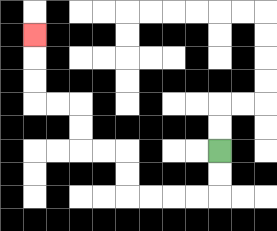{'start': '[9, 6]', 'end': '[1, 1]', 'path_directions': 'D,D,L,L,L,L,U,U,L,L,U,U,L,L,U,U,U', 'path_coordinates': '[[9, 6], [9, 7], [9, 8], [8, 8], [7, 8], [6, 8], [5, 8], [5, 7], [5, 6], [4, 6], [3, 6], [3, 5], [3, 4], [2, 4], [1, 4], [1, 3], [1, 2], [1, 1]]'}